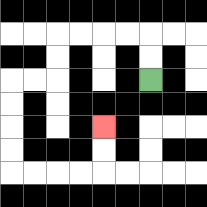{'start': '[6, 3]', 'end': '[4, 5]', 'path_directions': 'U,U,L,L,L,L,D,D,L,L,D,D,D,D,R,R,R,R,U,U', 'path_coordinates': '[[6, 3], [6, 2], [6, 1], [5, 1], [4, 1], [3, 1], [2, 1], [2, 2], [2, 3], [1, 3], [0, 3], [0, 4], [0, 5], [0, 6], [0, 7], [1, 7], [2, 7], [3, 7], [4, 7], [4, 6], [4, 5]]'}